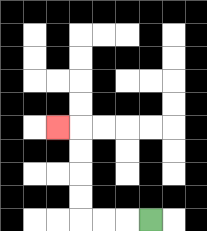{'start': '[6, 9]', 'end': '[2, 5]', 'path_directions': 'L,L,L,U,U,U,U,L', 'path_coordinates': '[[6, 9], [5, 9], [4, 9], [3, 9], [3, 8], [3, 7], [3, 6], [3, 5], [2, 5]]'}